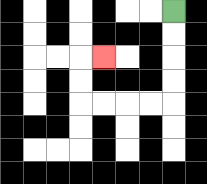{'start': '[7, 0]', 'end': '[4, 2]', 'path_directions': 'D,D,D,D,L,L,L,L,U,U,R', 'path_coordinates': '[[7, 0], [7, 1], [7, 2], [7, 3], [7, 4], [6, 4], [5, 4], [4, 4], [3, 4], [3, 3], [3, 2], [4, 2]]'}